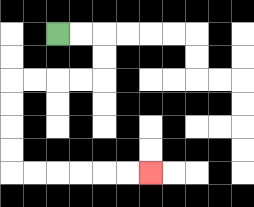{'start': '[2, 1]', 'end': '[6, 7]', 'path_directions': 'R,R,D,D,L,L,L,L,D,D,D,D,R,R,R,R,R,R', 'path_coordinates': '[[2, 1], [3, 1], [4, 1], [4, 2], [4, 3], [3, 3], [2, 3], [1, 3], [0, 3], [0, 4], [0, 5], [0, 6], [0, 7], [1, 7], [2, 7], [3, 7], [4, 7], [5, 7], [6, 7]]'}